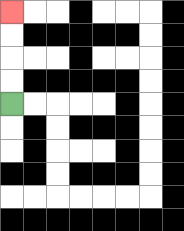{'start': '[0, 4]', 'end': '[0, 0]', 'path_directions': 'U,U,U,U', 'path_coordinates': '[[0, 4], [0, 3], [0, 2], [0, 1], [0, 0]]'}